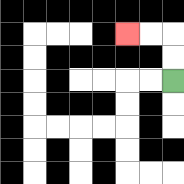{'start': '[7, 3]', 'end': '[5, 1]', 'path_directions': 'U,U,L,L', 'path_coordinates': '[[7, 3], [7, 2], [7, 1], [6, 1], [5, 1]]'}